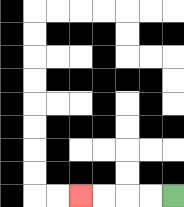{'start': '[7, 8]', 'end': '[3, 8]', 'path_directions': 'L,L,L,L', 'path_coordinates': '[[7, 8], [6, 8], [5, 8], [4, 8], [3, 8]]'}